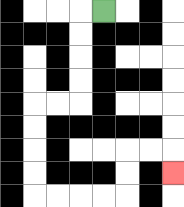{'start': '[4, 0]', 'end': '[7, 7]', 'path_directions': 'L,D,D,D,D,L,L,D,D,D,D,R,R,R,R,U,U,R,R,D', 'path_coordinates': '[[4, 0], [3, 0], [3, 1], [3, 2], [3, 3], [3, 4], [2, 4], [1, 4], [1, 5], [1, 6], [1, 7], [1, 8], [2, 8], [3, 8], [4, 8], [5, 8], [5, 7], [5, 6], [6, 6], [7, 6], [7, 7]]'}